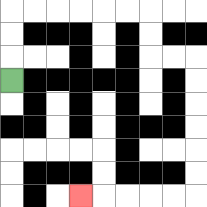{'start': '[0, 3]', 'end': '[3, 8]', 'path_directions': 'U,U,U,R,R,R,R,R,R,D,D,R,R,D,D,D,D,D,D,L,L,L,L,L', 'path_coordinates': '[[0, 3], [0, 2], [0, 1], [0, 0], [1, 0], [2, 0], [3, 0], [4, 0], [5, 0], [6, 0], [6, 1], [6, 2], [7, 2], [8, 2], [8, 3], [8, 4], [8, 5], [8, 6], [8, 7], [8, 8], [7, 8], [6, 8], [5, 8], [4, 8], [3, 8]]'}